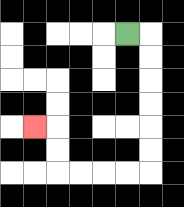{'start': '[5, 1]', 'end': '[1, 5]', 'path_directions': 'R,D,D,D,D,D,D,L,L,L,L,U,U,L', 'path_coordinates': '[[5, 1], [6, 1], [6, 2], [6, 3], [6, 4], [6, 5], [6, 6], [6, 7], [5, 7], [4, 7], [3, 7], [2, 7], [2, 6], [2, 5], [1, 5]]'}